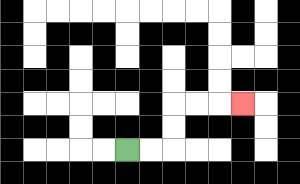{'start': '[5, 6]', 'end': '[10, 4]', 'path_directions': 'R,R,U,U,R,R,R', 'path_coordinates': '[[5, 6], [6, 6], [7, 6], [7, 5], [7, 4], [8, 4], [9, 4], [10, 4]]'}